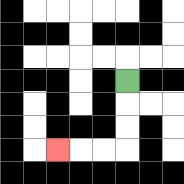{'start': '[5, 3]', 'end': '[2, 6]', 'path_directions': 'D,D,D,L,L,L', 'path_coordinates': '[[5, 3], [5, 4], [5, 5], [5, 6], [4, 6], [3, 6], [2, 6]]'}